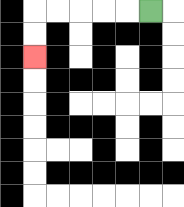{'start': '[6, 0]', 'end': '[1, 2]', 'path_directions': 'L,L,L,L,L,D,D', 'path_coordinates': '[[6, 0], [5, 0], [4, 0], [3, 0], [2, 0], [1, 0], [1, 1], [1, 2]]'}